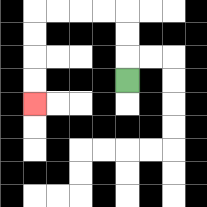{'start': '[5, 3]', 'end': '[1, 4]', 'path_directions': 'U,U,U,L,L,L,L,D,D,D,D', 'path_coordinates': '[[5, 3], [5, 2], [5, 1], [5, 0], [4, 0], [3, 0], [2, 0], [1, 0], [1, 1], [1, 2], [1, 3], [1, 4]]'}